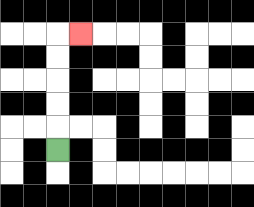{'start': '[2, 6]', 'end': '[3, 1]', 'path_directions': 'U,U,U,U,U,R', 'path_coordinates': '[[2, 6], [2, 5], [2, 4], [2, 3], [2, 2], [2, 1], [3, 1]]'}